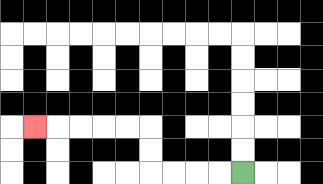{'start': '[10, 7]', 'end': '[1, 5]', 'path_directions': 'L,L,L,L,U,U,L,L,L,L,L', 'path_coordinates': '[[10, 7], [9, 7], [8, 7], [7, 7], [6, 7], [6, 6], [6, 5], [5, 5], [4, 5], [3, 5], [2, 5], [1, 5]]'}